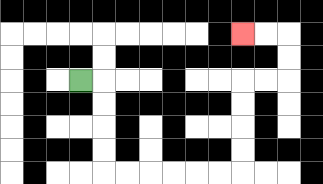{'start': '[3, 3]', 'end': '[10, 1]', 'path_directions': 'R,D,D,D,D,R,R,R,R,R,R,U,U,U,U,R,R,U,U,L,L', 'path_coordinates': '[[3, 3], [4, 3], [4, 4], [4, 5], [4, 6], [4, 7], [5, 7], [6, 7], [7, 7], [8, 7], [9, 7], [10, 7], [10, 6], [10, 5], [10, 4], [10, 3], [11, 3], [12, 3], [12, 2], [12, 1], [11, 1], [10, 1]]'}